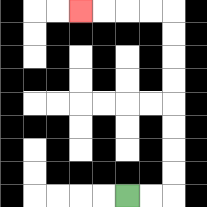{'start': '[5, 8]', 'end': '[3, 0]', 'path_directions': 'R,R,U,U,U,U,U,U,U,U,L,L,L,L', 'path_coordinates': '[[5, 8], [6, 8], [7, 8], [7, 7], [7, 6], [7, 5], [7, 4], [7, 3], [7, 2], [7, 1], [7, 0], [6, 0], [5, 0], [4, 0], [3, 0]]'}